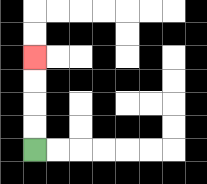{'start': '[1, 6]', 'end': '[1, 2]', 'path_directions': 'U,U,U,U', 'path_coordinates': '[[1, 6], [1, 5], [1, 4], [1, 3], [1, 2]]'}